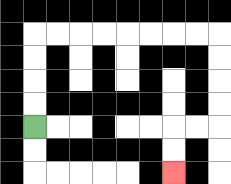{'start': '[1, 5]', 'end': '[7, 7]', 'path_directions': 'U,U,U,U,R,R,R,R,R,R,R,R,D,D,D,D,L,L,D,D', 'path_coordinates': '[[1, 5], [1, 4], [1, 3], [1, 2], [1, 1], [2, 1], [3, 1], [4, 1], [5, 1], [6, 1], [7, 1], [8, 1], [9, 1], [9, 2], [9, 3], [9, 4], [9, 5], [8, 5], [7, 5], [7, 6], [7, 7]]'}